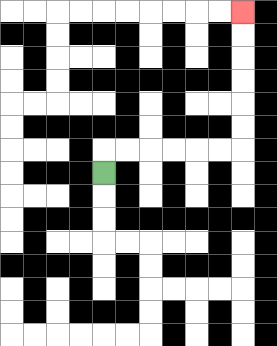{'start': '[4, 7]', 'end': '[10, 0]', 'path_directions': 'U,R,R,R,R,R,R,U,U,U,U,U,U', 'path_coordinates': '[[4, 7], [4, 6], [5, 6], [6, 6], [7, 6], [8, 6], [9, 6], [10, 6], [10, 5], [10, 4], [10, 3], [10, 2], [10, 1], [10, 0]]'}